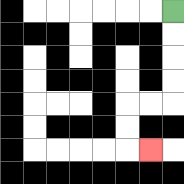{'start': '[7, 0]', 'end': '[6, 6]', 'path_directions': 'D,D,D,D,L,L,D,D,R', 'path_coordinates': '[[7, 0], [7, 1], [7, 2], [7, 3], [7, 4], [6, 4], [5, 4], [5, 5], [5, 6], [6, 6]]'}